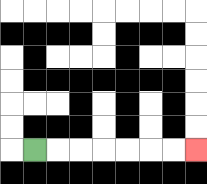{'start': '[1, 6]', 'end': '[8, 6]', 'path_directions': 'R,R,R,R,R,R,R', 'path_coordinates': '[[1, 6], [2, 6], [3, 6], [4, 6], [5, 6], [6, 6], [7, 6], [8, 6]]'}